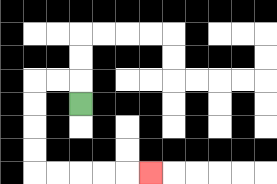{'start': '[3, 4]', 'end': '[6, 7]', 'path_directions': 'U,L,L,D,D,D,D,R,R,R,R,R', 'path_coordinates': '[[3, 4], [3, 3], [2, 3], [1, 3], [1, 4], [1, 5], [1, 6], [1, 7], [2, 7], [3, 7], [4, 7], [5, 7], [6, 7]]'}